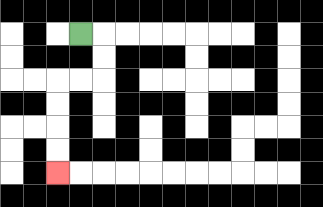{'start': '[3, 1]', 'end': '[2, 7]', 'path_directions': 'R,D,D,L,L,D,D,D,D', 'path_coordinates': '[[3, 1], [4, 1], [4, 2], [4, 3], [3, 3], [2, 3], [2, 4], [2, 5], [2, 6], [2, 7]]'}